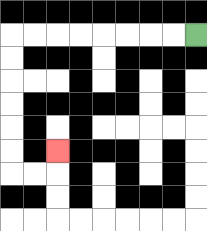{'start': '[8, 1]', 'end': '[2, 6]', 'path_directions': 'L,L,L,L,L,L,L,L,D,D,D,D,D,D,R,R,U', 'path_coordinates': '[[8, 1], [7, 1], [6, 1], [5, 1], [4, 1], [3, 1], [2, 1], [1, 1], [0, 1], [0, 2], [0, 3], [0, 4], [0, 5], [0, 6], [0, 7], [1, 7], [2, 7], [2, 6]]'}